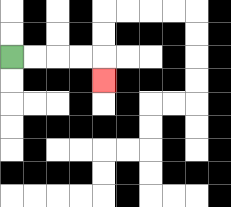{'start': '[0, 2]', 'end': '[4, 3]', 'path_directions': 'R,R,R,R,D', 'path_coordinates': '[[0, 2], [1, 2], [2, 2], [3, 2], [4, 2], [4, 3]]'}